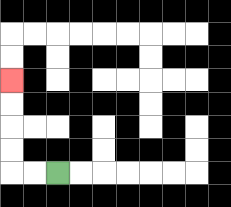{'start': '[2, 7]', 'end': '[0, 3]', 'path_directions': 'L,L,U,U,U,U', 'path_coordinates': '[[2, 7], [1, 7], [0, 7], [0, 6], [0, 5], [0, 4], [0, 3]]'}